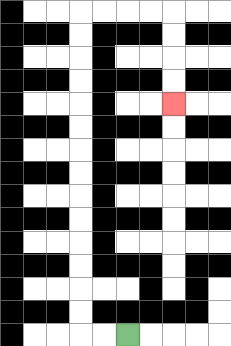{'start': '[5, 14]', 'end': '[7, 4]', 'path_directions': 'L,L,U,U,U,U,U,U,U,U,U,U,U,U,U,U,R,R,R,R,D,D,D,D', 'path_coordinates': '[[5, 14], [4, 14], [3, 14], [3, 13], [3, 12], [3, 11], [3, 10], [3, 9], [3, 8], [3, 7], [3, 6], [3, 5], [3, 4], [3, 3], [3, 2], [3, 1], [3, 0], [4, 0], [5, 0], [6, 0], [7, 0], [7, 1], [7, 2], [7, 3], [7, 4]]'}